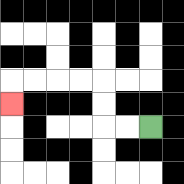{'start': '[6, 5]', 'end': '[0, 4]', 'path_directions': 'L,L,U,U,L,L,L,L,D', 'path_coordinates': '[[6, 5], [5, 5], [4, 5], [4, 4], [4, 3], [3, 3], [2, 3], [1, 3], [0, 3], [0, 4]]'}